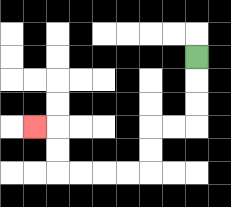{'start': '[8, 2]', 'end': '[1, 5]', 'path_directions': 'D,D,D,L,L,D,D,L,L,L,L,U,U,L', 'path_coordinates': '[[8, 2], [8, 3], [8, 4], [8, 5], [7, 5], [6, 5], [6, 6], [6, 7], [5, 7], [4, 7], [3, 7], [2, 7], [2, 6], [2, 5], [1, 5]]'}